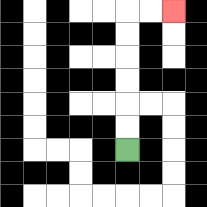{'start': '[5, 6]', 'end': '[7, 0]', 'path_directions': 'U,U,U,U,U,U,R,R', 'path_coordinates': '[[5, 6], [5, 5], [5, 4], [5, 3], [5, 2], [5, 1], [5, 0], [6, 0], [7, 0]]'}